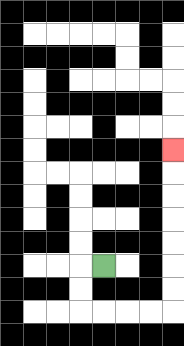{'start': '[4, 11]', 'end': '[7, 6]', 'path_directions': 'L,D,D,R,R,R,R,U,U,U,U,U,U,U', 'path_coordinates': '[[4, 11], [3, 11], [3, 12], [3, 13], [4, 13], [5, 13], [6, 13], [7, 13], [7, 12], [7, 11], [7, 10], [7, 9], [7, 8], [7, 7], [7, 6]]'}